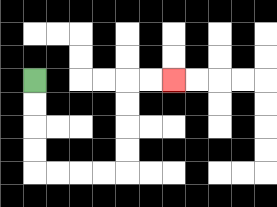{'start': '[1, 3]', 'end': '[7, 3]', 'path_directions': 'D,D,D,D,R,R,R,R,U,U,U,U,R,R', 'path_coordinates': '[[1, 3], [1, 4], [1, 5], [1, 6], [1, 7], [2, 7], [3, 7], [4, 7], [5, 7], [5, 6], [5, 5], [5, 4], [5, 3], [6, 3], [7, 3]]'}